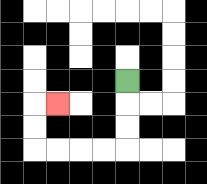{'start': '[5, 3]', 'end': '[2, 4]', 'path_directions': 'D,D,D,L,L,L,L,U,U,R', 'path_coordinates': '[[5, 3], [5, 4], [5, 5], [5, 6], [4, 6], [3, 6], [2, 6], [1, 6], [1, 5], [1, 4], [2, 4]]'}